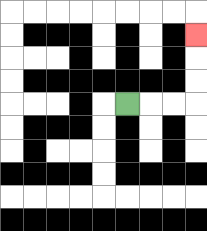{'start': '[5, 4]', 'end': '[8, 1]', 'path_directions': 'R,R,R,U,U,U', 'path_coordinates': '[[5, 4], [6, 4], [7, 4], [8, 4], [8, 3], [8, 2], [8, 1]]'}